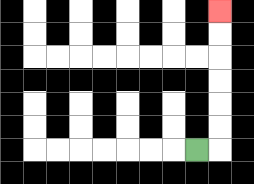{'start': '[8, 6]', 'end': '[9, 0]', 'path_directions': 'R,U,U,U,U,U,U', 'path_coordinates': '[[8, 6], [9, 6], [9, 5], [9, 4], [9, 3], [9, 2], [9, 1], [9, 0]]'}